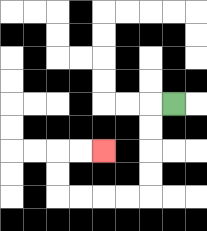{'start': '[7, 4]', 'end': '[4, 6]', 'path_directions': 'L,D,D,D,D,L,L,L,L,U,U,R,R', 'path_coordinates': '[[7, 4], [6, 4], [6, 5], [6, 6], [6, 7], [6, 8], [5, 8], [4, 8], [3, 8], [2, 8], [2, 7], [2, 6], [3, 6], [4, 6]]'}